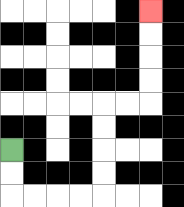{'start': '[0, 6]', 'end': '[6, 0]', 'path_directions': 'D,D,R,R,R,R,U,U,U,U,R,R,U,U,U,U', 'path_coordinates': '[[0, 6], [0, 7], [0, 8], [1, 8], [2, 8], [3, 8], [4, 8], [4, 7], [4, 6], [4, 5], [4, 4], [5, 4], [6, 4], [6, 3], [6, 2], [6, 1], [6, 0]]'}